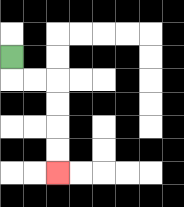{'start': '[0, 2]', 'end': '[2, 7]', 'path_directions': 'D,R,R,D,D,D,D', 'path_coordinates': '[[0, 2], [0, 3], [1, 3], [2, 3], [2, 4], [2, 5], [2, 6], [2, 7]]'}